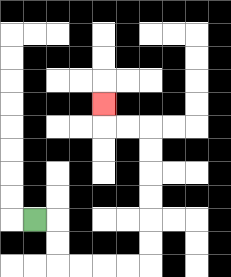{'start': '[1, 9]', 'end': '[4, 4]', 'path_directions': 'R,D,D,R,R,R,R,U,U,U,U,U,U,L,L,U', 'path_coordinates': '[[1, 9], [2, 9], [2, 10], [2, 11], [3, 11], [4, 11], [5, 11], [6, 11], [6, 10], [6, 9], [6, 8], [6, 7], [6, 6], [6, 5], [5, 5], [4, 5], [4, 4]]'}